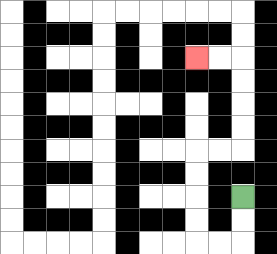{'start': '[10, 8]', 'end': '[8, 2]', 'path_directions': 'D,D,L,L,U,U,U,U,R,R,U,U,U,U,L,L', 'path_coordinates': '[[10, 8], [10, 9], [10, 10], [9, 10], [8, 10], [8, 9], [8, 8], [8, 7], [8, 6], [9, 6], [10, 6], [10, 5], [10, 4], [10, 3], [10, 2], [9, 2], [8, 2]]'}